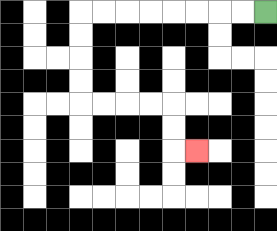{'start': '[11, 0]', 'end': '[8, 6]', 'path_directions': 'L,L,L,L,L,L,L,L,D,D,D,D,R,R,R,R,D,D,R', 'path_coordinates': '[[11, 0], [10, 0], [9, 0], [8, 0], [7, 0], [6, 0], [5, 0], [4, 0], [3, 0], [3, 1], [3, 2], [3, 3], [3, 4], [4, 4], [5, 4], [6, 4], [7, 4], [7, 5], [7, 6], [8, 6]]'}